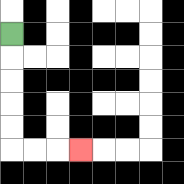{'start': '[0, 1]', 'end': '[3, 6]', 'path_directions': 'D,D,D,D,D,R,R,R', 'path_coordinates': '[[0, 1], [0, 2], [0, 3], [0, 4], [0, 5], [0, 6], [1, 6], [2, 6], [3, 6]]'}